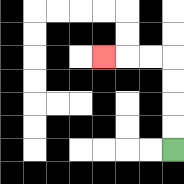{'start': '[7, 6]', 'end': '[4, 2]', 'path_directions': 'U,U,U,U,L,L,L', 'path_coordinates': '[[7, 6], [7, 5], [7, 4], [7, 3], [7, 2], [6, 2], [5, 2], [4, 2]]'}